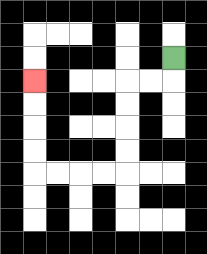{'start': '[7, 2]', 'end': '[1, 3]', 'path_directions': 'D,L,L,D,D,D,D,L,L,L,L,U,U,U,U', 'path_coordinates': '[[7, 2], [7, 3], [6, 3], [5, 3], [5, 4], [5, 5], [5, 6], [5, 7], [4, 7], [3, 7], [2, 7], [1, 7], [1, 6], [1, 5], [1, 4], [1, 3]]'}